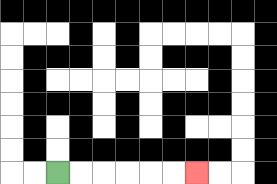{'start': '[2, 7]', 'end': '[8, 7]', 'path_directions': 'R,R,R,R,R,R', 'path_coordinates': '[[2, 7], [3, 7], [4, 7], [5, 7], [6, 7], [7, 7], [8, 7]]'}